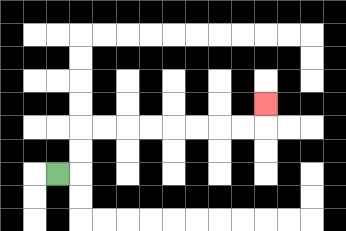{'start': '[2, 7]', 'end': '[11, 4]', 'path_directions': 'R,U,U,R,R,R,R,R,R,R,R,U', 'path_coordinates': '[[2, 7], [3, 7], [3, 6], [3, 5], [4, 5], [5, 5], [6, 5], [7, 5], [8, 5], [9, 5], [10, 5], [11, 5], [11, 4]]'}